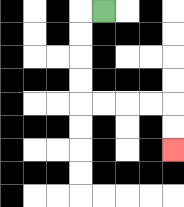{'start': '[4, 0]', 'end': '[7, 6]', 'path_directions': 'L,D,D,D,D,R,R,R,R,D,D', 'path_coordinates': '[[4, 0], [3, 0], [3, 1], [3, 2], [3, 3], [3, 4], [4, 4], [5, 4], [6, 4], [7, 4], [7, 5], [7, 6]]'}